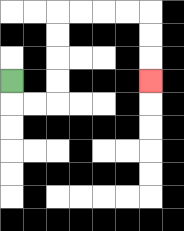{'start': '[0, 3]', 'end': '[6, 3]', 'path_directions': 'D,R,R,U,U,U,U,R,R,R,R,D,D,D', 'path_coordinates': '[[0, 3], [0, 4], [1, 4], [2, 4], [2, 3], [2, 2], [2, 1], [2, 0], [3, 0], [4, 0], [5, 0], [6, 0], [6, 1], [6, 2], [6, 3]]'}